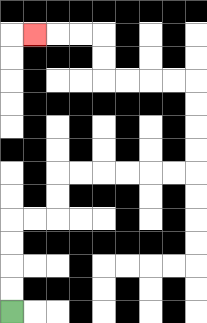{'start': '[0, 13]', 'end': '[1, 1]', 'path_directions': 'U,U,U,U,R,R,U,U,R,R,R,R,R,R,U,U,U,U,L,L,L,L,U,U,L,L,L', 'path_coordinates': '[[0, 13], [0, 12], [0, 11], [0, 10], [0, 9], [1, 9], [2, 9], [2, 8], [2, 7], [3, 7], [4, 7], [5, 7], [6, 7], [7, 7], [8, 7], [8, 6], [8, 5], [8, 4], [8, 3], [7, 3], [6, 3], [5, 3], [4, 3], [4, 2], [4, 1], [3, 1], [2, 1], [1, 1]]'}